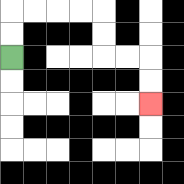{'start': '[0, 2]', 'end': '[6, 4]', 'path_directions': 'U,U,R,R,R,R,D,D,R,R,D,D', 'path_coordinates': '[[0, 2], [0, 1], [0, 0], [1, 0], [2, 0], [3, 0], [4, 0], [4, 1], [4, 2], [5, 2], [6, 2], [6, 3], [6, 4]]'}